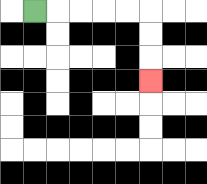{'start': '[1, 0]', 'end': '[6, 3]', 'path_directions': 'R,R,R,R,R,D,D,D', 'path_coordinates': '[[1, 0], [2, 0], [3, 0], [4, 0], [5, 0], [6, 0], [6, 1], [6, 2], [6, 3]]'}